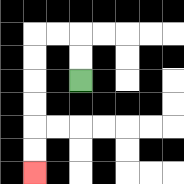{'start': '[3, 3]', 'end': '[1, 7]', 'path_directions': 'U,U,L,L,D,D,D,D,D,D', 'path_coordinates': '[[3, 3], [3, 2], [3, 1], [2, 1], [1, 1], [1, 2], [1, 3], [1, 4], [1, 5], [1, 6], [1, 7]]'}